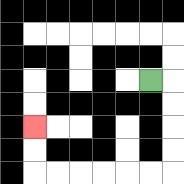{'start': '[6, 3]', 'end': '[1, 5]', 'path_directions': 'R,D,D,D,D,L,L,L,L,L,L,U,U', 'path_coordinates': '[[6, 3], [7, 3], [7, 4], [7, 5], [7, 6], [7, 7], [6, 7], [5, 7], [4, 7], [3, 7], [2, 7], [1, 7], [1, 6], [1, 5]]'}